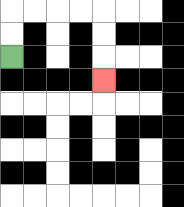{'start': '[0, 2]', 'end': '[4, 3]', 'path_directions': 'U,U,R,R,R,R,D,D,D', 'path_coordinates': '[[0, 2], [0, 1], [0, 0], [1, 0], [2, 0], [3, 0], [4, 0], [4, 1], [4, 2], [4, 3]]'}